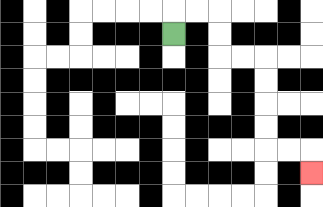{'start': '[7, 1]', 'end': '[13, 7]', 'path_directions': 'U,R,R,D,D,R,R,D,D,D,D,R,R,D', 'path_coordinates': '[[7, 1], [7, 0], [8, 0], [9, 0], [9, 1], [9, 2], [10, 2], [11, 2], [11, 3], [11, 4], [11, 5], [11, 6], [12, 6], [13, 6], [13, 7]]'}